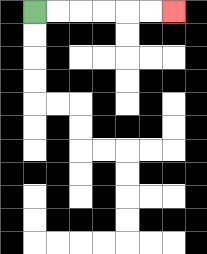{'start': '[1, 0]', 'end': '[7, 0]', 'path_directions': 'R,R,R,R,R,R', 'path_coordinates': '[[1, 0], [2, 0], [3, 0], [4, 0], [5, 0], [6, 0], [7, 0]]'}